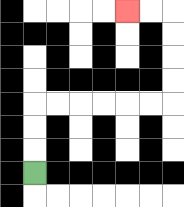{'start': '[1, 7]', 'end': '[5, 0]', 'path_directions': 'U,U,U,R,R,R,R,R,R,U,U,U,U,L,L', 'path_coordinates': '[[1, 7], [1, 6], [1, 5], [1, 4], [2, 4], [3, 4], [4, 4], [5, 4], [6, 4], [7, 4], [7, 3], [7, 2], [7, 1], [7, 0], [6, 0], [5, 0]]'}